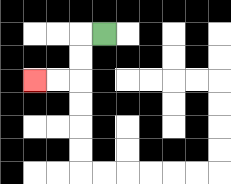{'start': '[4, 1]', 'end': '[1, 3]', 'path_directions': 'L,D,D,L,L', 'path_coordinates': '[[4, 1], [3, 1], [3, 2], [3, 3], [2, 3], [1, 3]]'}